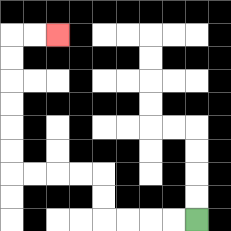{'start': '[8, 9]', 'end': '[2, 1]', 'path_directions': 'L,L,L,L,U,U,L,L,L,L,U,U,U,U,U,U,R,R', 'path_coordinates': '[[8, 9], [7, 9], [6, 9], [5, 9], [4, 9], [4, 8], [4, 7], [3, 7], [2, 7], [1, 7], [0, 7], [0, 6], [0, 5], [0, 4], [0, 3], [0, 2], [0, 1], [1, 1], [2, 1]]'}